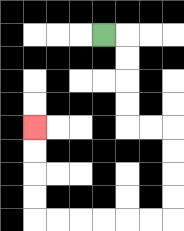{'start': '[4, 1]', 'end': '[1, 5]', 'path_directions': 'R,D,D,D,D,R,R,D,D,D,D,L,L,L,L,L,L,U,U,U,U', 'path_coordinates': '[[4, 1], [5, 1], [5, 2], [5, 3], [5, 4], [5, 5], [6, 5], [7, 5], [7, 6], [7, 7], [7, 8], [7, 9], [6, 9], [5, 9], [4, 9], [3, 9], [2, 9], [1, 9], [1, 8], [1, 7], [1, 6], [1, 5]]'}